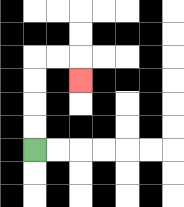{'start': '[1, 6]', 'end': '[3, 3]', 'path_directions': 'U,U,U,U,R,R,D', 'path_coordinates': '[[1, 6], [1, 5], [1, 4], [1, 3], [1, 2], [2, 2], [3, 2], [3, 3]]'}